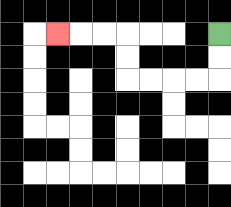{'start': '[9, 1]', 'end': '[2, 1]', 'path_directions': 'D,D,L,L,L,L,U,U,L,L,L', 'path_coordinates': '[[9, 1], [9, 2], [9, 3], [8, 3], [7, 3], [6, 3], [5, 3], [5, 2], [5, 1], [4, 1], [3, 1], [2, 1]]'}